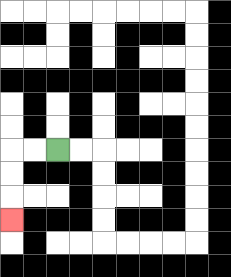{'start': '[2, 6]', 'end': '[0, 9]', 'path_directions': 'L,L,D,D,D', 'path_coordinates': '[[2, 6], [1, 6], [0, 6], [0, 7], [0, 8], [0, 9]]'}